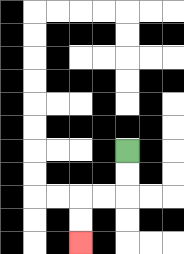{'start': '[5, 6]', 'end': '[3, 10]', 'path_directions': 'D,D,L,L,D,D', 'path_coordinates': '[[5, 6], [5, 7], [5, 8], [4, 8], [3, 8], [3, 9], [3, 10]]'}